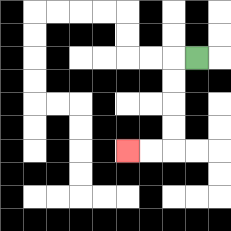{'start': '[8, 2]', 'end': '[5, 6]', 'path_directions': 'L,D,D,D,D,L,L', 'path_coordinates': '[[8, 2], [7, 2], [7, 3], [7, 4], [7, 5], [7, 6], [6, 6], [5, 6]]'}